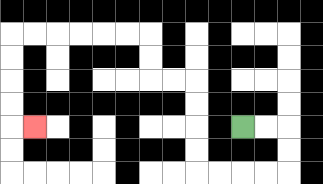{'start': '[10, 5]', 'end': '[1, 5]', 'path_directions': 'R,R,D,D,L,L,L,L,U,U,U,U,L,L,U,U,L,L,L,L,L,L,D,D,D,D,R', 'path_coordinates': '[[10, 5], [11, 5], [12, 5], [12, 6], [12, 7], [11, 7], [10, 7], [9, 7], [8, 7], [8, 6], [8, 5], [8, 4], [8, 3], [7, 3], [6, 3], [6, 2], [6, 1], [5, 1], [4, 1], [3, 1], [2, 1], [1, 1], [0, 1], [0, 2], [0, 3], [0, 4], [0, 5], [1, 5]]'}